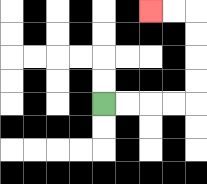{'start': '[4, 4]', 'end': '[6, 0]', 'path_directions': 'R,R,R,R,U,U,U,U,L,L', 'path_coordinates': '[[4, 4], [5, 4], [6, 4], [7, 4], [8, 4], [8, 3], [8, 2], [8, 1], [8, 0], [7, 0], [6, 0]]'}